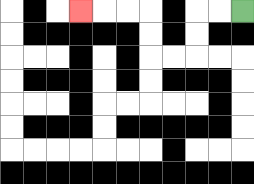{'start': '[10, 0]', 'end': '[3, 0]', 'path_directions': 'L,L,D,D,L,L,U,U,L,L,L', 'path_coordinates': '[[10, 0], [9, 0], [8, 0], [8, 1], [8, 2], [7, 2], [6, 2], [6, 1], [6, 0], [5, 0], [4, 0], [3, 0]]'}